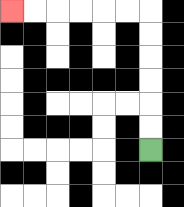{'start': '[6, 6]', 'end': '[0, 0]', 'path_directions': 'U,U,U,U,U,U,L,L,L,L,L,L', 'path_coordinates': '[[6, 6], [6, 5], [6, 4], [6, 3], [6, 2], [6, 1], [6, 0], [5, 0], [4, 0], [3, 0], [2, 0], [1, 0], [0, 0]]'}